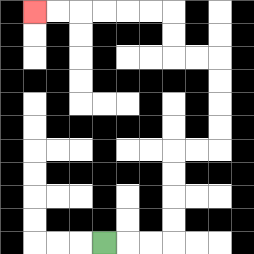{'start': '[4, 10]', 'end': '[1, 0]', 'path_directions': 'R,R,R,U,U,U,U,R,R,U,U,U,U,L,L,U,U,L,L,L,L,L,L', 'path_coordinates': '[[4, 10], [5, 10], [6, 10], [7, 10], [7, 9], [7, 8], [7, 7], [7, 6], [8, 6], [9, 6], [9, 5], [9, 4], [9, 3], [9, 2], [8, 2], [7, 2], [7, 1], [7, 0], [6, 0], [5, 0], [4, 0], [3, 0], [2, 0], [1, 0]]'}